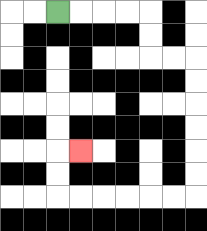{'start': '[2, 0]', 'end': '[3, 6]', 'path_directions': 'R,R,R,R,D,D,R,R,D,D,D,D,D,D,L,L,L,L,L,L,U,U,R', 'path_coordinates': '[[2, 0], [3, 0], [4, 0], [5, 0], [6, 0], [6, 1], [6, 2], [7, 2], [8, 2], [8, 3], [8, 4], [8, 5], [8, 6], [8, 7], [8, 8], [7, 8], [6, 8], [5, 8], [4, 8], [3, 8], [2, 8], [2, 7], [2, 6], [3, 6]]'}